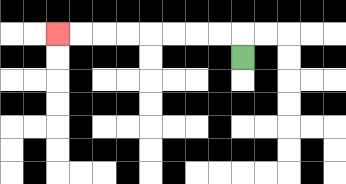{'start': '[10, 2]', 'end': '[2, 1]', 'path_directions': 'U,L,L,L,L,L,L,L,L', 'path_coordinates': '[[10, 2], [10, 1], [9, 1], [8, 1], [7, 1], [6, 1], [5, 1], [4, 1], [3, 1], [2, 1]]'}